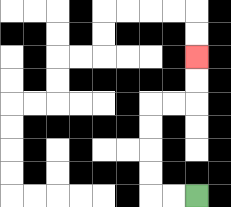{'start': '[8, 8]', 'end': '[8, 2]', 'path_directions': 'L,L,U,U,U,U,R,R,U,U', 'path_coordinates': '[[8, 8], [7, 8], [6, 8], [6, 7], [6, 6], [6, 5], [6, 4], [7, 4], [8, 4], [8, 3], [8, 2]]'}